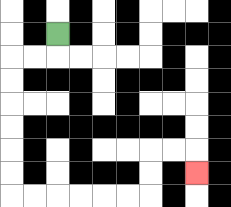{'start': '[2, 1]', 'end': '[8, 7]', 'path_directions': 'D,L,L,D,D,D,D,D,D,R,R,R,R,R,R,U,U,R,R,D', 'path_coordinates': '[[2, 1], [2, 2], [1, 2], [0, 2], [0, 3], [0, 4], [0, 5], [0, 6], [0, 7], [0, 8], [1, 8], [2, 8], [3, 8], [4, 8], [5, 8], [6, 8], [6, 7], [6, 6], [7, 6], [8, 6], [8, 7]]'}